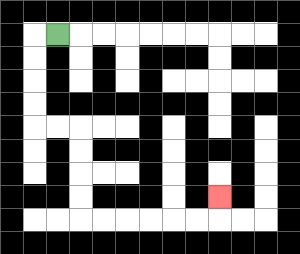{'start': '[2, 1]', 'end': '[9, 8]', 'path_directions': 'L,D,D,D,D,R,R,D,D,D,D,R,R,R,R,R,R,U', 'path_coordinates': '[[2, 1], [1, 1], [1, 2], [1, 3], [1, 4], [1, 5], [2, 5], [3, 5], [3, 6], [3, 7], [3, 8], [3, 9], [4, 9], [5, 9], [6, 9], [7, 9], [8, 9], [9, 9], [9, 8]]'}